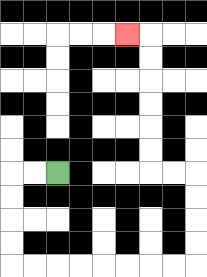{'start': '[2, 7]', 'end': '[5, 1]', 'path_directions': 'L,L,D,D,D,D,R,R,R,R,R,R,R,R,U,U,U,U,L,L,U,U,U,U,U,U,L', 'path_coordinates': '[[2, 7], [1, 7], [0, 7], [0, 8], [0, 9], [0, 10], [0, 11], [1, 11], [2, 11], [3, 11], [4, 11], [5, 11], [6, 11], [7, 11], [8, 11], [8, 10], [8, 9], [8, 8], [8, 7], [7, 7], [6, 7], [6, 6], [6, 5], [6, 4], [6, 3], [6, 2], [6, 1], [5, 1]]'}